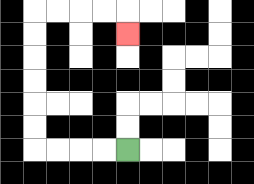{'start': '[5, 6]', 'end': '[5, 1]', 'path_directions': 'L,L,L,L,U,U,U,U,U,U,R,R,R,R,D', 'path_coordinates': '[[5, 6], [4, 6], [3, 6], [2, 6], [1, 6], [1, 5], [1, 4], [1, 3], [1, 2], [1, 1], [1, 0], [2, 0], [3, 0], [4, 0], [5, 0], [5, 1]]'}